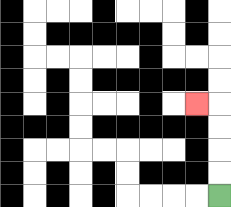{'start': '[9, 8]', 'end': '[8, 4]', 'path_directions': 'U,U,U,U,L', 'path_coordinates': '[[9, 8], [9, 7], [9, 6], [9, 5], [9, 4], [8, 4]]'}